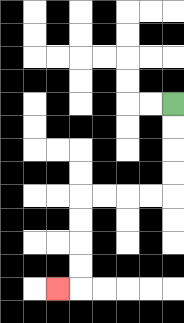{'start': '[7, 4]', 'end': '[2, 12]', 'path_directions': 'D,D,D,D,L,L,L,L,D,D,D,D,L', 'path_coordinates': '[[7, 4], [7, 5], [7, 6], [7, 7], [7, 8], [6, 8], [5, 8], [4, 8], [3, 8], [3, 9], [3, 10], [3, 11], [3, 12], [2, 12]]'}